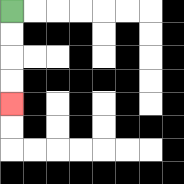{'start': '[0, 0]', 'end': '[0, 4]', 'path_directions': 'D,D,D,D', 'path_coordinates': '[[0, 0], [0, 1], [0, 2], [0, 3], [0, 4]]'}